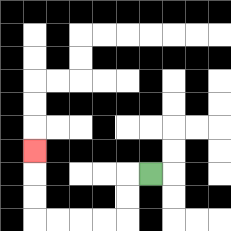{'start': '[6, 7]', 'end': '[1, 6]', 'path_directions': 'L,D,D,L,L,L,L,U,U,U', 'path_coordinates': '[[6, 7], [5, 7], [5, 8], [5, 9], [4, 9], [3, 9], [2, 9], [1, 9], [1, 8], [1, 7], [1, 6]]'}